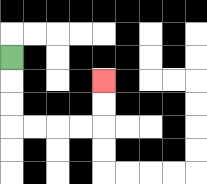{'start': '[0, 2]', 'end': '[4, 3]', 'path_directions': 'D,D,D,R,R,R,R,U,U', 'path_coordinates': '[[0, 2], [0, 3], [0, 4], [0, 5], [1, 5], [2, 5], [3, 5], [4, 5], [4, 4], [4, 3]]'}